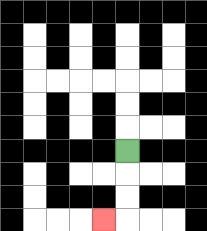{'start': '[5, 6]', 'end': '[4, 9]', 'path_directions': 'D,D,D,L', 'path_coordinates': '[[5, 6], [5, 7], [5, 8], [5, 9], [4, 9]]'}